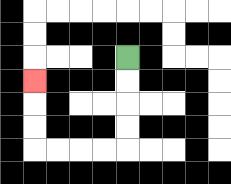{'start': '[5, 2]', 'end': '[1, 3]', 'path_directions': 'D,D,D,D,L,L,L,L,U,U,U', 'path_coordinates': '[[5, 2], [5, 3], [5, 4], [5, 5], [5, 6], [4, 6], [3, 6], [2, 6], [1, 6], [1, 5], [1, 4], [1, 3]]'}